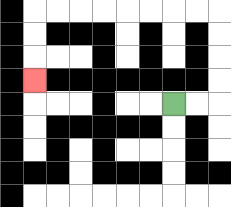{'start': '[7, 4]', 'end': '[1, 3]', 'path_directions': 'R,R,U,U,U,U,L,L,L,L,L,L,L,L,D,D,D', 'path_coordinates': '[[7, 4], [8, 4], [9, 4], [9, 3], [9, 2], [9, 1], [9, 0], [8, 0], [7, 0], [6, 0], [5, 0], [4, 0], [3, 0], [2, 0], [1, 0], [1, 1], [1, 2], [1, 3]]'}